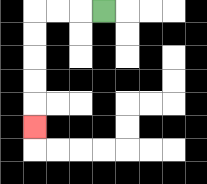{'start': '[4, 0]', 'end': '[1, 5]', 'path_directions': 'L,L,L,D,D,D,D,D', 'path_coordinates': '[[4, 0], [3, 0], [2, 0], [1, 0], [1, 1], [1, 2], [1, 3], [1, 4], [1, 5]]'}